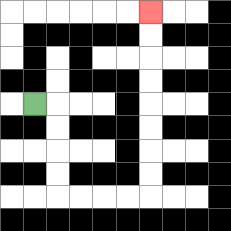{'start': '[1, 4]', 'end': '[6, 0]', 'path_directions': 'R,D,D,D,D,R,R,R,R,U,U,U,U,U,U,U,U', 'path_coordinates': '[[1, 4], [2, 4], [2, 5], [2, 6], [2, 7], [2, 8], [3, 8], [4, 8], [5, 8], [6, 8], [6, 7], [6, 6], [6, 5], [6, 4], [6, 3], [6, 2], [6, 1], [6, 0]]'}